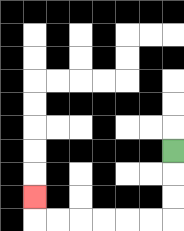{'start': '[7, 6]', 'end': '[1, 8]', 'path_directions': 'D,D,D,L,L,L,L,L,L,U', 'path_coordinates': '[[7, 6], [7, 7], [7, 8], [7, 9], [6, 9], [5, 9], [4, 9], [3, 9], [2, 9], [1, 9], [1, 8]]'}